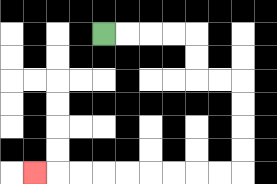{'start': '[4, 1]', 'end': '[1, 7]', 'path_directions': 'R,R,R,R,D,D,R,R,D,D,D,D,L,L,L,L,L,L,L,L,L', 'path_coordinates': '[[4, 1], [5, 1], [6, 1], [7, 1], [8, 1], [8, 2], [8, 3], [9, 3], [10, 3], [10, 4], [10, 5], [10, 6], [10, 7], [9, 7], [8, 7], [7, 7], [6, 7], [5, 7], [4, 7], [3, 7], [2, 7], [1, 7]]'}